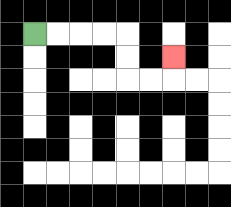{'start': '[1, 1]', 'end': '[7, 2]', 'path_directions': 'R,R,R,R,D,D,R,R,U', 'path_coordinates': '[[1, 1], [2, 1], [3, 1], [4, 1], [5, 1], [5, 2], [5, 3], [6, 3], [7, 3], [7, 2]]'}